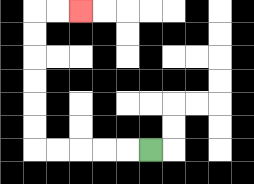{'start': '[6, 6]', 'end': '[3, 0]', 'path_directions': 'L,L,L,L,L,U,U,U,U,U,U,R,R', 'path_coordinates': '[[6, 6], [5, 6], [4, 6], [3, 6], [2, 6], [1, 6], [1, 5], [1, 4], [1, 3], [1, 2], [1, 1], [1, 0], [2, 0], [3, 0]]'}